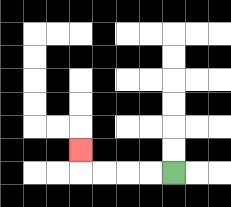{'start': '[7, 7]', 'end': '[3, 6]', 'path_directions': 'L,L,L,L,U', 'path_coordinates': '[[7, 7], [6, 7], [5, 7], [4, 7], [3, 7], [3, 6]]'}